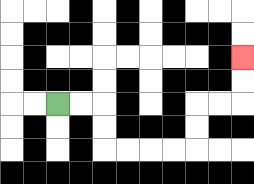{'start': '[2, 4]', 'end': '[10, 2]', 'path_directions': 'R,R,D,D,R,R,R,R,U,U,R,R,U,U', 'path_coordinates': '[[2, 4], [3, 4], [4, 4], [4, 5], [4, 6], [5, 6], [6, 6], [7, 6], [8, 6], [8, 5], [8, 4], [9, 4], [10, 4], [10, 3], [10, 2]]'}